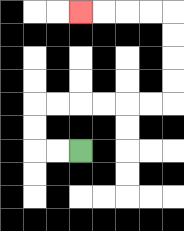{'start': '[3, 6]', 'end': '[3, 0]', 'path_directions': 'L,L,U,U,R,R,R,R,R,R,U,U,U,U,L,L,L,L', 'path_coordinates': '[[3, 6], [2, 6], [1, 6], [1, 5], [1, 4], [2, 4], [3, 4], [4, 4], [5, 4], [6, 4], [7, 4], [7, 3], [7, 2], [7, 1], [7, 0], [6, 0], [5, 0], [4, 0], [3, 0]]'}